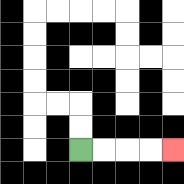{'start': '[3, 6]', 'end': '[7, 6]', 'path_directions': 'R,R,R,R', 'path_coordinates': '[[3, 6], [4, 6], [5, 6], [6, 6], [7, 6]]'}